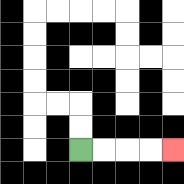{'start': '[3, 6]', 'end': '[7, 6]', 'path_directions': 'R,R,R,R', 'path_coordinates': '[[3, 6], [4, 6], [5, 6], [6, 6], [7, 6]]'}